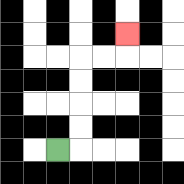{'start': '[2, 6]', 'end': '[5, 1]', 'path_directions': 'R,U,U,U,U,R,R,U', 'path_coordinates': '[[2, 6], [3, 6], [3, 5], [3, 4], [3, 3], [3, 2], [4, 2], [5, 2], [5, 1]]'}